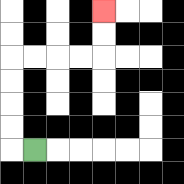{'start': '[1, 6]', 'end': '[4, 0]', 'path_directions': 'L,U,U,U,U,R,R,R,R,U,U', 'path_coordinates': '[[1, 6], [0, 6], [0, 5], [0, 4], [0, 3], [0, 2], [1, 2], [2, 2], [3, 2], [4, 2], [4, 1], [4, 0]]'}